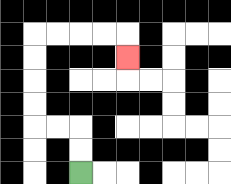{'start': '[3, 7]', 'end': '[5, 2]', 'path_directions': 'U,U,L,L,U,U,U,U,R,R,R,R,D', 'path_coordinates': '[[3, 7], [3, 6], [3, 5], [2, 5], [1, 5], [1, 4], [1, 3], [1, 2], [1, 1], [2, 1], [3, 1], [4, 1], [5, 1], [5, 2]]'}